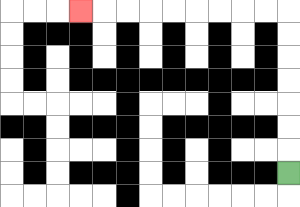{'start': '[12, 7]', 'end': '[3, 0]', 'path_directions': 'U,U,U,U,U,U,U,L,L,L,L,L,L,L,L,L', 'path_coordinates': '[[12, 7], [12, 6], [12, 5], [12, 4], [12, 3], [12, 2], [12, 1], [12, 0], [11, 0], [10, 0], [9, 0], [8, 0], [7, 0], [6, 0], [5, 0], [4, 0], [3, 0]]'}